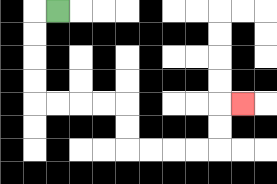{'start': '[2, 0]', 'end': '[10, 4]', 'path_directions': 'L,D,D,D,D,R,R,R,R,D,D,R,R,R,R,U,U,R', 'path_coordinates': '[[2, 0], [1, 0], [1, 1], [1, 2], [1, 3], [1, 4], [2, 4], [3, 4], [4, 4], [5, 4], [5, 5], [5, 6], [6, 6], [7, 6], [8, 6], [9, 6], [9, 5], [9, 4], [10, 4]]'}